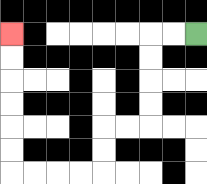{'start': '[8, 1]', 'end': '[0, 1]', 'path_directions': 'L,L,D,D,D,D,L,L,D,D,L,L,L,L,U,U,U,U,U,U', 'path_coordinates': '[[8, 1], [7, 1], [6, 1], [6, 2], [6, 3], [6, 4], [6, 5], [5, 5], [4, 5], [4, 6], [4, 7], [3, 7], [2, 7], [1, 7], [0, 7], [0, 6], [0, 5], [0, 4], [0, 3], [0, 2], [0, 1]]'}